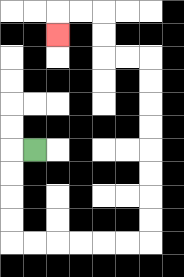{'start': '[1, 6]', 'end': '[2, 1]', 'path_directions': 'L,D,D,D,D,R,R,R,R,R,R,U,U,U,U,U,U,U,U,L,L,U,U,L,L,D', 'path_coordinates': '[[1, 6], [0, 6], [0, 7], [0, 8], [0, 9], [0, 10], [1, 10], [2, 10], [3, 10], [4, 10], [5, 10], [6, 10], [6, 9], [6, 8], [6, 7], [6, 6], [6, 5], [6, 4], [6, 3], [6, 2], [5, 2], [4, 2], [4, 1], [4, 0], [3, 0], [2, 0], [2, 1]]'}